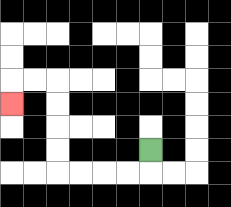{'start': '[6, 6]', 'end': '[0, 4]', 'path_directions': 'D,L,L,L,L,U,U,U,U,L,L,D', 'path_coordinates': '[[6, 6], [6, 7], [5, 7], [4, 7], [3, 7], [2, 7], [2, 6], [2, 5], [2, 4], [2, 3], [1, 3], [0, 3], [0, 4]]'}